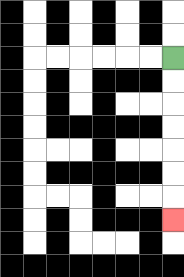{'start': '[7, 2]', 'end': '[7, 9]', 'path_directions': 'D,D,D,D,D,D,D', 'path_coordinates': '[[7, 2], [7, 3], [7, 4], [7, 5], [7, 6], [7, 7], [7, 8], [7, 9]]'}